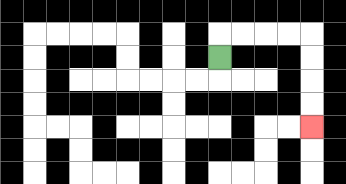{'start': '[9, 2]', 'end': '[13, 5]', 'path_directions': 'U,R,R,R,R,D,D,D,D', 'path_coordinates': '[[9, 2], [9, 1], [10, 1], [11, 1], [12, 1], [13, 1], [13, 2], [13, 3], [13, 4], [13, 5]]'}